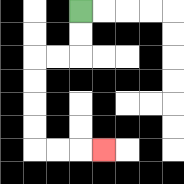{'start': '[3, 0]', 'end': '[4, 6]', 'path_directions': 'D,D,L,L,D,D,D,D,R,R,R', 'path_coordinates': '[[3, 0], [3, 1], [3, 2], [2, 2], [1, 2], [1, 3], [1, 4], [1, 5], [1, 6], [2, 6], [3, 6], [4, 6]]'}